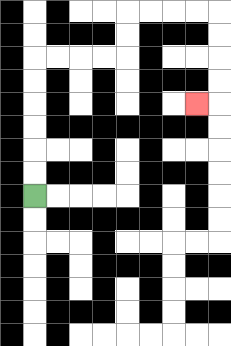{'start': '[1, 8]', 'end': '[8, 4]', 'path_directions': 'U,U,U,U,U,U,R,R,R,R,U,U,R,R,R,R,D,D,D,D,L', 'path_coordinates': '[[1, 8], [1, 7], [1, 6], [1, 5], [1, 4], [1, 3], [1, 2], [2, 2], [3, 2], [4, 2], [5, 2], [5, 1], [5, 0], [6, 0], [7, 0], [8, 0], [9, 0], [9, 1], [9, 2], [9, 3], [9, 4], [8, 4]]'}